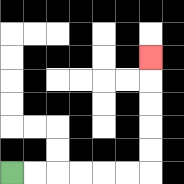{'start': '[0, 7]', 'end': '[6, 2]', 'path_directions': 'R,R,R,R,R,R,U,U,U,U,U', 'path_coordinates': '[[0, 7], [1, 7], [2, 7], [3, 7], [4, 7], [5, 7], [6, 7], [6, 6], [6, 5], [6, 4], [6, 3], [6, 2]]'}